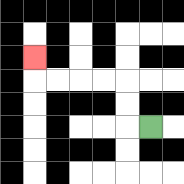{'start': '[6, 5]', 'end': '[1, 2]', 'path_directions': 'L,U,U,L,L,L,L,U', 'path_coordinates': '[[6, 5], [5, 5], [5, 4], [5, 3], [4, 3], [3, 3], [2, 3], [1, 3], [1, 2]]'}